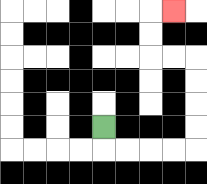{'start': '[4, 5]', 'end': '[7, 0]', 'path_directions': 'D,R,R,R,R,U,U,U,U,L,L,U,U,R', 'path_coordinates': '[[4, 5], [4, 6], [5, 6], [6, 6], [7, 6], [8, 6], [8, 5], [8, 4], [8, 3], [8, 2], [7, 2], [6, 2], [6, 1], [6, 0], [7, 0]]'}